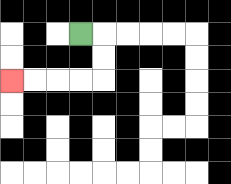{'start': '[3, 1]', 'end': '[0, 3]', 'path_directions': 'R,D,D,L,L,L,L', 'path_coordinates': '[[3, 1], [4, 1], [4, 2], [4, 3], [3, 3], [2, 3], [1, 3], [0, 3]]'}